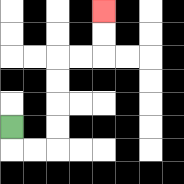{'start': '[0, 5]', 'end': '[4, 0]', 'path_directions': 'D,R,R,U,U,U,U,R,R,U,U', 'path_coordinates': '[[0, 5], [0, 6], [1, 6], [2, 6], [2, 5], [2, 4], [2, 3], [2, 2], [3, 2], [4, 2], [4, 1], [4, 0]]'}